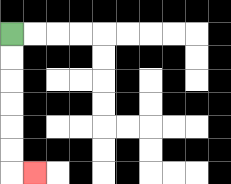{'start': '[0, 1]', 'end': '[1, 7]', 'path_directions': 'D,D,D,D,D,D,R', 'path_coordinates': '[[0, 1], [0, 2], [0, 3], [0, 4], [0, 5], [0, 6], [0, 7], [1, 7]]'}